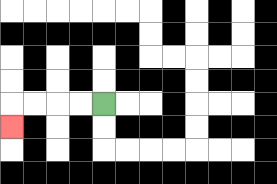{'start': '[4, 4]', 'end': '[0, 5]', 'path_directions': 'L,L,L,L,D', 'path_coordinates': '[[4, 4], [3, 4], [2, 4], [1, 4], [0, 4], [0, 5]]'}